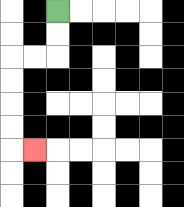{'start': '[2, 0]', 'end': '[1, 6]', 'path_directions': 'D,D,L,L,D,D,D,D,R', 'path_coordinates': '[[2, 0], [2, 1], [2, 2], [1, 2], [0, 2], [0, 3], [0, 4], [0, 5], [0, 6], [1, 6]]'}